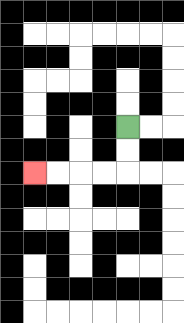{'start': '[5, 5]', 'end': '[1, 7]', 'path_directions': 'D,D,L,L,L,L', 'path_coordinates': '[[5, 5], [5, 6], [5, 7], [4, 7], [3, 7], [2, 7], [1, 7]]'}